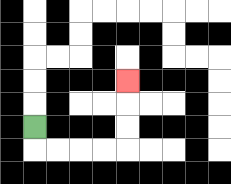{'start': '[1, 5]', 'end': '[5, 3]', 'path_directions': 'D,R,R,R,R,U,U,U', 'path_coordinates': '[[1, 5], [1, 6], [2, 6], [3, 6], [4, 6], [5, 6], [5, 5], [5, 4], [5, 3]]'}